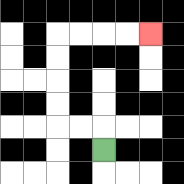{'start': '[4, 6]', 'end': '[6, 1]', 'path_directions': 'U,L,L,U,U,U,U,R,R,R,R', 'path_coordinates': '[[4, 6], [4, 5], [3, 5], [2, 5], [2, 4], [2, 3], [2, 2], [2, 1], [3, 1], [4, 1], [5, 1], [6, 1]]'}